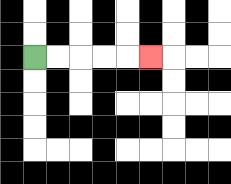{'start': '[1, 2]', 'end': '[6, 2]', 'path_directions': 'R,R,R,R,R', 'path_coordinates': '[[1, 2], [2, 2], [3, 2], [4, 2], [5, 2], [6, 2]]'}